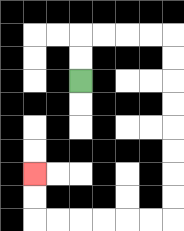{'start': '[3, 3]', 'end': '[1, 7]', 'path_directions': 'U,U,R,R,R,R,D,D,D,D,D,D,D,D,L,L,L,L,L,L,U,U', 'path_coordinates': '[[3, 3], [3, 2], [3, 1], [4, 1], [5, 1], [6, 1], [7, 1], [7, 2], [7, 3], [7, 4], [7, 5], [7, 6], [7, 7], [7, 8], [7, 9], [6, 9], [5, 9], [4, 9], [3, 9], [2, 9], [1, 9], [1, 8], [1, 7]]'}